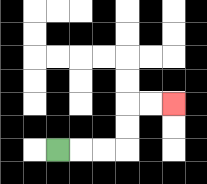{'start': '[2, 6]', 'end': '[7, 4]', 'path_directions': 'R,R,R,U,U,R,R', 'path_coordinates': '[[2, 6], [3, 6], [4, 6], [5, 6], [5, 5], [5, 4], [6, 4], [7, 4]]'}